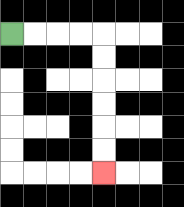{'start': '[0, 1]', 'end': '[4, 7]', 'path_directions': 'R,R,R,R,D,D,D,D,D,D', 'path_coordinates': '[[0, 1], [1, 1], [2, 1], [3, 1], [4, 1], [4, 2], [4, 3], [4, 4], [4, 5], [4, 6], [4, 7]]'}